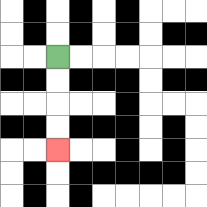{'start': '[2, 2]', 'end': '[2, 6]', 'path_directions': 'D,D,D,D', 'path_coordinates': '[[2, 2], [2, 3], [2, 4], [2, 5], [2, 6]]'}